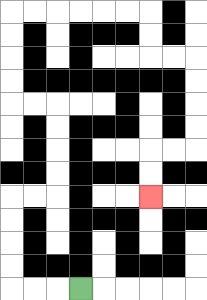{'start': '[3, 12]', 'end': '[6, 8]', 'path_directions': 'L,L,L,U,U,U,U,R,R,U,U,U,U,L,L,U,U,U,U,R,R,R,R,R,R,D,D,R,R,D,D,D,D,L,L,D,D', 'path_coordinates': '[[3, 12], [2, 12], [1, 12], [0, 12], [0, 11], [0, 10], [0, 9], [0, 8], [1, 8], [2, 8], [2, 7], [2, 6], [2, 5], [2, 4], [1, 4], [0, 4], [0, 3], [0, 2], [0, 1], [0, 0], [1, 0], [2, 0], [3, 0], [4, 0], [5, 0], [6, 0], [6, 1], [6, 2], [7, 2], [8, 2], [8, 3], [8, 4], [8, 5], [8, 6], [7, 6], [6, 6], [6, 7], [6, 8]]'}